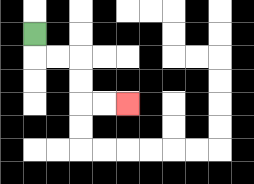{'start': '[1, 1]', 'end': '[5, 4]', 'path_directions': 'D,R,R,D,D,R,R', 'path_coordinates': '[[1, 1], [1, 2], [2, 2], [3, 2], [3, 3], [3, 4], [4, 4], [5, 4]]'}